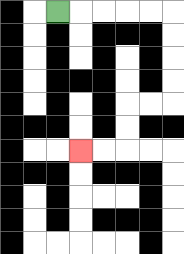{'start': '[2, 0]', 'end': '[3, 6]', 'path_directions': 'R,R,R,R,R,D,D,D,D,L,L,D,D,L,L', 'path_coordinates': '[[2, 0], [3, 0], [4, 0], [5, 0], [6, 0], [7, 0], [7, 1], [7, 2], [7, 3], [7, 4], [6, 4], [5, 4], [5, 5], [5, 6], [4, 6], [3, 6]]'}